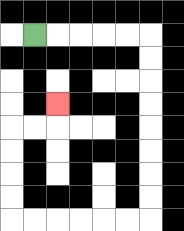{'start': '[1, 1]', 'end': '[2, 4]', 'path_directions': 'R,R,R,R,R,D,D,D,D,D,D,D,D,L,L,L,L,L,L,U,U,U,U,R,R,U', 'path_coordinates': '[[1, 1], [2, 1], [3, 1], [4, 1], [5, 1], [6, 1], [6, 2], [6, 3], [6, 4], [6, 5], [6, 6], [6, 7], [6, 8], [6, 9], [5, 9], [4, 9], [3, 9], [2, 9], [1, 9], [0, 9], [0, 8], [0, 7], [0, 6], [0, 5], [1, 5], [2, 5], [2, 4]]'}